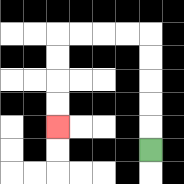{'start': '[6, 6]', 'end': '[2, 5]', 'path_directions': 'U,U,U,U,U,L,L,L,L,D,D,D,D', 'path_coordinates': '[[6, 6], [6, 5], [6, 4], [6, 3], [6, 2], [6, 1], [5, 1], [4, 1], [3, 1], [2, 1], [2, 2], [2, 3], [2, 4], [2, 5]]'}